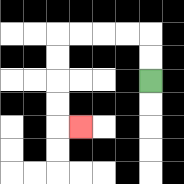{'start': '[6, 3]', 'end': '[3, 5]', 'path_directions': 'U,U,L,L,L,L,D,D,D,D,R', 'path_coordinates': '[[6, 3], [6, 2], [6, 1], [5, 1], [4, 1], [3, 1], [2, 1], [2, 2], [2, 3], [2, 4], [2, 5], [3, 5]]'}